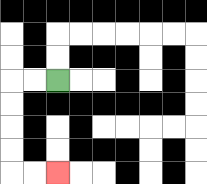{'start': '[2, 3]', 'end': '[2, 7]', 'path_directions': 'L,L,D,D,D,D,R,R', 'path_coordinates': '[[2, 3], [1, 3], [0, 3], [0, 4], [0, 5], [0, 6], [0, 7], [1, 7], [2, 7]]'}